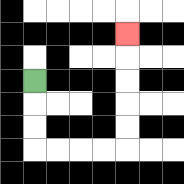{'start': '[1, 3]', 'end': '[5, 1]', 'path_directions': 'D,D,D,R,R,R,R,U,U,U,U,U', 'path_coordinates': '[[1, 3], [1, 4], [1, 5], [1, 6], [2, 6], [3, 6], [4, 6], [5, 6], [5, 5], [5, 4], [5, 3], [5, 2], [5, 1]]'}